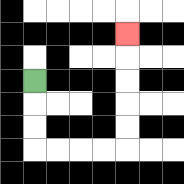{'start': '[1, 3]', 'end': '[5, 1]', 'path_directions': 'D,D,D,R,R,R,R,U,U,U,U,U', 'path_coordinates': '[[1, 3], [1, 4], [1, 5], [1, 6], [2, 6], [3, 6], [4, 6], [5, 6], [5, 5], [5, 4], [5, 3], [5, 2], [5, 1]]'}